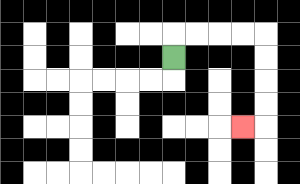{'start': '[7, 2]', 'end': '[10, 5]', 'path_directions': 'U,R,R,R,R,D,D,D,D,L', 'path_coordinates': '[[7, 2], [7, 1], [8, 1], [9, 1], [10, 1], [11, 1], [11, 2], [11, 3], [11, 4], [11, 5], [10, 5]]'}